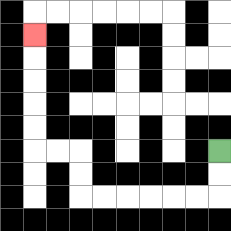{'start': '[9, 6]', 'end': '[1, 1]', 'path_directions': 'D,D,L,L,L,L,L,L,U,U,L,L,U,U,U,U,U', 'path_coordinates': '[[9, 6], [9, 7], [9, 8], [8, 8], [7, 8], [6, 8], [5, 8], [4, 8], [3, 8], [3, 7], [3, 6], [2, 6], [1, 6], [1, 5], [1, 4], [1, 3], [1, 2], [1, 1]]'}